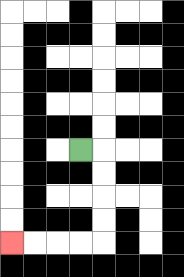{'start': '[3, 6]', 'end': '[0, 10]', 'path_directions': 'R,D,D,D,D,L,L,L,L', 'path_coordinates': '[[3, 6], [4, 6], [4, 7], [4, 8], [4, 9], [4, 10], [3, 10], [2, 10], [1, 10], [0, 10]]'}